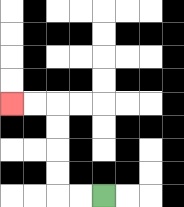{'start': '[4, 8]', 'end': '[0, 4]', 'path_directions': 'L,L,U,U,U,U,L,L', 'path_coordinates': '[[4, 8], [3, 8], [2, 8], [2, 7], [2, 6], [2, 5], [2, 4], [1, 4], [0, 4]]'}